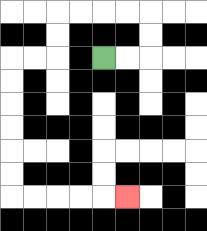{'start': '[4, 2]', 'end': '[5, 8]', 'path_directions': 'R,R,U,U,L,L,L,L,D,D,L,L,D,D,D,D,D,D,R,R,R,R,R', 'path_coordinates': '[[4, 2], [5, 2], [6, 2], [6, 1], [6, 0], [5, 0], [4, 0], [3, 0], [2, 0], [2, 1], [2, 2], [1, 2], [0, 2], [0, 3], [0, 4], [0, 5], [0, 6], [0, 7], [0, 8], [1, 8], [2, 8], [3, 8], [4, 8], [5, 8]]'}